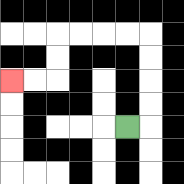{'start': '[5, 5]', 'end': '[0, 3]', 'path_directions': 'R,U,U,U,U,L,L,L,L,D,D,L,L', 'path_coordinates': '[[5, 5], [6, 5], [6, 4], [6, 3], [6, 2], [6, 1], [5, 1], [4, 1], [3, 1], [2, 1], [2, 2], [2, 3], [1, 3], [0, 3]]'}